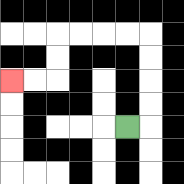{'start': '[5, 5]', 'end': '[0, 3]', 'path_directions': 'R,U,U,U,U,L,L,L,L,D,D,L,L', 'path_coordinates': '[[5, 5], [6, 5], [6, 4], [6, 3], [6, 2], [6, 1], [5, 1], [4, 1], [3, 1], [2, 1], [2, 2], [2, 3], [1, 3], [0, 3]]'}